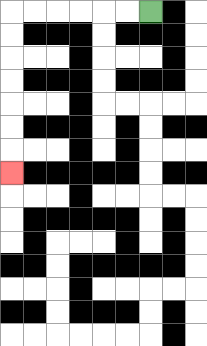{'start': '[6, 0]', 'end': '[0, 7]', 'path_directions': 'L,L,L,L,L,L,D,D,D,D,D,D,D', 'path_coordinates': '[[6, 0], [5, 0], [4, 0], [3, 0], [2, 0], [1, 0], [0, 0], [0, 1], [0, 2], [0, 3], [0, 4], [0, 5], [0, 6], [0, 7]]'}